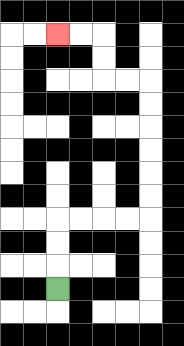{'start': '[2, 12]', 'end': '[2, 1]', 'path_directions': 'U,U,U,R,R,R,R,U,U,U,U,U,U,L,L,U,U,L,L', 'path_coordinates': '[[2, 12], [2, 11], [2, 10], [2, 9], [3, 9], [4, 9], [5, 9], [6, 9], [6, 8], [6, 7], [6, 6], [6, 5], [6, 4], [6, 3], [5, 3], [4, 3], [4, 2], [4, 1], [3, 1], [2, 1]]'}